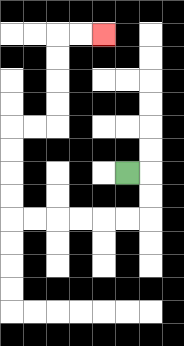{'start': '[5, 7]', 'end': '[4, 1]', 'path_directions': 'R,D,D,L,L,L,L,L,L,U,U,U,U,R,R,U,U,U,U,R,R', 'path_coordinates': '[[5, 7], [6, 7], [6, 8], [6, 9], [5, 9], [4, 9], [3, 9], [2, 9], [1, 9], [0, 9], [0, 8], [0, 7], [0, 6], [0, 5], [1, 5], [2, 5], [2, 4], [2, 3], [2, 2], [2, 1], [3, 1], [4, 1]]'}